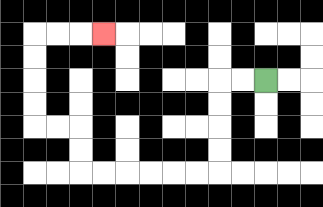{'start': '[11, 3]', 'end': '[4, 1]', 'path_directions': 'L,L,D,D,D,D,L,L,L,L,L,L,U,U,L,L,U,U,U,U,R,R,R', 'path_coordinates': '[[11, 3], [10, 3], [9, 3], [9, 4], [9, 5], [9, 6], [9, 7], [8, 7], [7, 7], [6, 7], [5, 7], [4, 7], [3, 7], [3, 6], [3, 5], [2, 5], [1, 5], [1, 4], [1, 3], [1, 2], [1, 1], [2, 1], [3, 1], [4, 1]]'}